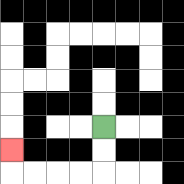{'start': '[4, 5]', 'end': '[0, 6]', 'path_directions': 'D,D,L,L,L,L,U', 'path_coordinates': '[[4, 5], [4, 6], [4, 7], [3, 7], [2, 7], [1, 7], [0, 7], [0, 6]]'}